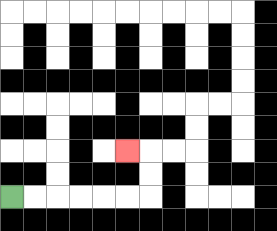{'start': '[0, 8]', 'end': '[5, 6]', 'path_directions': 'R,R,R,R,R,R,U,U,L', 'path_coordinates': '[[0, 8], [1, 8], [2, 8], [3, 8], [4, 8], [5, 8], [6, 8], [6, 7], [6, 6], [5, 6]]'}